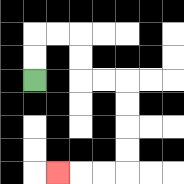{'start': '[1, 3]', 'end': '[2, 7]', 'path_directions': 'U,U,R,R,D,D,R,R,D,D,D,D,L,L,L', 'path_coordinates': '[[1, 3], [1, 2], [1, 1], [2, 1], [3, 1], [3, 2], [3, 3], [4, 3], [5, 3], [5, 4], [5, 5], [5, 6], [5, 7], [4, 7], [3, 7], [2, 7]]'}